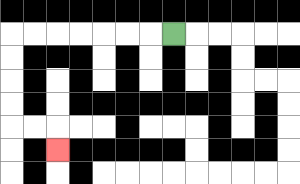{'start': '[7, 1]', 'end': '[2, 6]', 'path_directions': 'L,L,L,L,L,L,L,D,D,D,D,R,R,D', 'path_coordinates': '[[7, 1], [6, 1], [5, 1], [4, 1], [3, 1], [2, 1], [1, 1], [0, 1], [0, 2], [0, 3], [0, 4], [0, 5], [1, 5], [2, 5], [2, 6]]'}